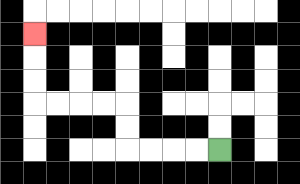{'start': '[9, 6]', 'end': '[1, 1]', 'path_directions': 'L,L,L,L,U,U,L,L,L,L,U,U,U', 'path_coordinates': '[[9, 6], [8, 6], [7, 6], [6, 6], [5, 6], [5, 5], [5, 4], [4, 4], [3, 4], [2, 4], [1, 4], [1, 3], [1, 2], [1, 1]]'}